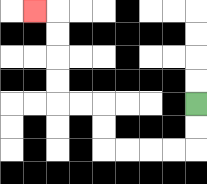{'start': '[8, 4]', 'end': '[1, 0]', 'path_directions': 'D,D,L,L,L,L,U,U,L,L,U,U,U,U,L', 'path_coordinates': '[[8, 4], [8, 5], [8, 6], [7, 6], [6, 6], [5, 6], [4, 6], [4, 5], [4, 4], [3, 4], [2, 4], [2, 3], [2, 2], [2, 1], [2, 0], [1, 0]]'}